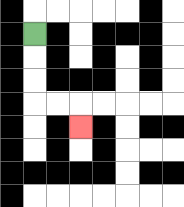{'start': '[1, 1]', 'end': '[3, 5]', 'path_directions': 'D,D,D,R,R,D', 'path_coordinates': '[[1, 1], [1, 2], [1, 3], [1, 4], [2, 4], [3, 4], [3, 5]]'}